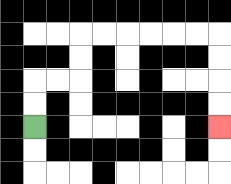{'start': '[1, 5]', 'end': '[9, 5]', 'path_directions': 'U,U,R,R,U,U,R,R,R,R,R,R,D,D,D,D', 'path_coordinates': '[[1, 5], [1, 4], [1, 3], [2, 3], [3, 3], [3, 2], [3, 1], [4, 1], [5, 1], [6, 1], [7, 1], [8, 1], [9, 1], [9, 2], [9, 3], [9, 4], [9, 5]]'}